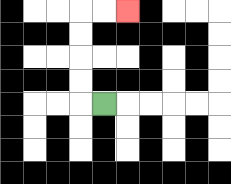{'start': '[4, 4]', 'end': '[5, 0]', 'path_directions': 'L,U,U,U,U,R,R', 'path_coordinates': '[[4, 4], [3, 4], [3, 3], [3, 2], [3, 1], [3, 0], [4, 0], [5, 0]]'}